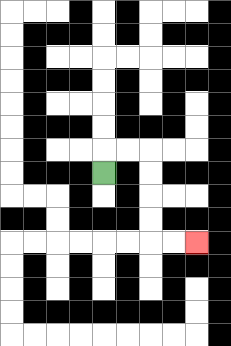{'start': '[4, 7]', 'end': '[8, 10]', 'path_directions': 'U,R,R,D,D,D,D,R,R', 'path_coordinates': '[[4, 7], [4, 6], [5, 6], [6, 6], [6, 7], [6, 8], [6, 9], [6, 10], [7, 10], [8, 10]]'}